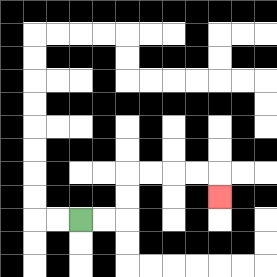{'start': '[3, 9]', 'end': '[9, 8]', 'path_directions': 'R,R,U,U,R,R,R,R,D', 'path_coordinates': '[[3, 9], [4, 9], [5, 9], [5, 8], [5, 7], [6, 7], [7, 7], [8, 7], [9, 7], [9, 8]]'}